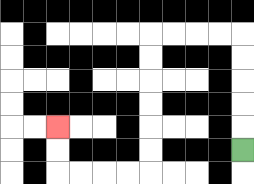{'start': '[10, 6]', 'end': '[2, 5]', 'path_directions': 'U,U,U,U,U,L,L,L,L,D,D,D,D,D,D,L,L,L,L,U,U', 'path_coordinates': '[[10, 6], [10, 5], [10, 4], [10, 3], [10, 2], [10, 1], [9, 1], [8, 1], [7, 1], [6, 1], [6, 2], [6, 3], [6, 4], [6, 5], [6, 6], [6, 7], [5, 7], [4, 7], [3, 7], [2, 7], [2, 6], [2, 5]]'}